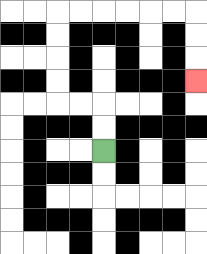{'start': '[4, 6]', 'end': '[8, 3]', 'path_directions': 'U,U,L,L,U,U,U,U,R,R,R,R,R,R,D,D,D', 'path_coordinates': '[[4, 6], [4, 5], [4, 4], [3, 4], [2, 4], [2, 3], [2, 2], [2, 1], [2, 0], [3, 0], [4, 0], [5, 0], [6, 0], [7, 0], [8, 0], [8, 1], [8, 2], [8, 3]]'}